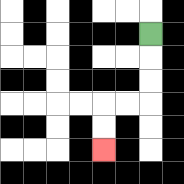{'start': '[6, 1]', 'end': '[4, 6]', 'path_directions': 'D,D,D,L,L,D,D', 'path_coordinates': '[[6, 1], [6, 2], [6, 3], [6, 4], [5, 4], [4, 4], [4, 5], [4, 6]]'}